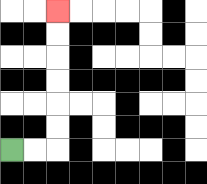{'start': '[0, 6]', 'end': '[2, 0]', 'path_directions': 'R,R,U,U,U,U,U,U', 'path_coordinates': '[[0, 6], [1, 6], [2, 6], [2, 5], [2, 4], [2, 3], [2, 2], [2, 1], [2, 0]]'}